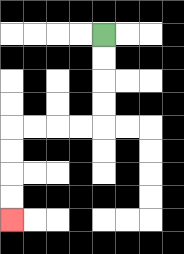{'start': '[4, 1]', 'end': '[0, 9]', 'path_directions': 'D,D,D,D,L,L,L,L,D,D,D,D', 'path_coordinates': '[[4, 1], [4, 2], [4, 3], [4, 4], [4, 5], [3, 5], [2, 5], [1, 5], [0, 5], [0, 6], [0, 7], [0, 8], [0, 9]]'}